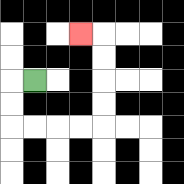{'start': '[1, 3]', 'end': '[3, 1]', 'path_directions': 'L,D,D,R,R,R,R,U,U,U,U,L', 'path_coordinates': '[[1, 3], [0, 3], [0, 4], [0, 5], [1, 5], [2, 5], [3, 5], [4, 5], [4, 4], [4, 3], [4, 2], [4, 1], [3, 1]]'}